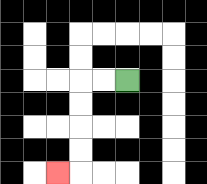{'start': '[5, 3]', 'end': '[2, 7]', 'path_directions': 'L,L,D,D,D,D,L', 'path_coordinates': '[[5, 3], [4, 3], [3, 3], [3, 4], [3, 5], [3, 6], [3, 7], [2, 7]]'}